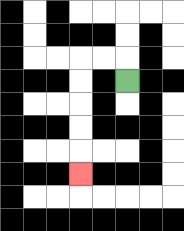{'start': '[5, 3]', 'end': '[3, 7]', 'path_directions': 'U,L,L,D,D,D,D,D', 'path_coordinates': '[[5, 3], [5, 2], [4, 2], [3, 2], [3, 3], [3, 4], [3, 5], [3, 6], [3, 7]]'}